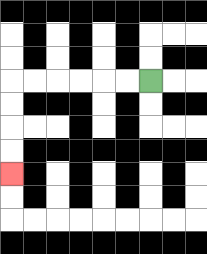{'start': '[6, 3]', 'end': '[0, 7]', 'path_directions': 'L,L,L,L,L,L,D,D,D,D', 'path_coordinates': '[[6, 3], [5, 3], [4, 3], [3, 3], [2, 3], [1, 3], [0, 3], [0, 4], [0, 5], [0, 6], [0, 7]]'}